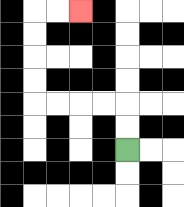{'start': '[5, 6]', 'end': '[3, 0]', 'path_directions': 'U,U,L,L,L,L,U,U,U,U,R,R', 'path_coordinates': '[[5, 6], [5, 5], [5, 4], [4, 4], [3, 4], [2, 4], [1, 4], [1, 3], [1, 2], [1, 1], [1, 0], [2, 0], [3, 0]]'}